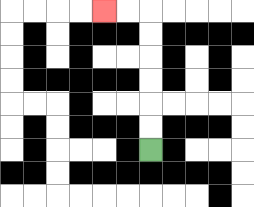{'start': '[6, 6]', 'end': '[4, 0]', 'path_directions': 'U,U,U,U,U,U,L,L', 'path_coordinates': '[[6, 6], [6, 5], [6, 4], [6, 3], [6, 2], [6, 1], [6, 0], [5, 0], [4, 0]]'}